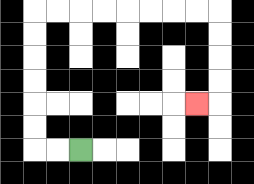{'start': '[3, 6]', 'end': '[8, 4]', 'path_directions': 'L,L,U,U,U,U,U,U,R,R,R,R,R,R,R,R,D,D,D,D,L', 'path_coordinates': '[[3, 6], [2, 6], [1, 6], [1, 5], [1, 4], [1, 3], [1, 2], [1, 1], [1, 0], [2, 0], [3, 0], [4, 0], [5, 0], [6, 0], [7, 0], [8, 0], [9, 0], [9, 1], [9, 2], [9, 3], [9, 4], [8, 4]]'}